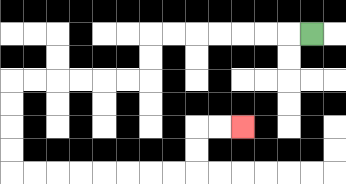{'start': '[13, 1]', 'end': '[10, 5]', 'path_directions': 'L,L,L,L,L,L,L,D,D,L,L,L,L,L,L,D,D,D,D,R,R,R,R,R,R,R,R,U,U,R,R', 'path_coordinates': '[[13, 1], [12, 1], [11, 1], [10, 1], [9, 1], [8, 1], [7, 1], [6, 1], [6, 2], [6, 3], [5, 3], [4, 3], [3, 3], [2, 3], [1, 3], [0, 3], [0, 4], [0, 5], [0, 6], [0, 7], [1, 7], [2, 7], [3, 7], [4, 7], [5, 7], [6, 7], [7, 7], [8, 7], [8, 6], [8, 5], [9, 5], [10, 5]]'}